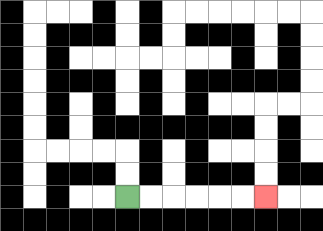{'start': '[5, 8]', 'end': '[11, 8]', 'path_directions': 'R,R,R,R,R,R', 'path_coordinates': '[[5, 8], [6, 8], [7, 8], [8, 8], [9, 8], [10, 8], [11, 8]]'}